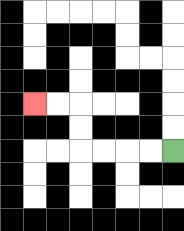{'start': '[7, 6]', 'end': '[1, 4]', 'path_directions': 'L,L,L,L,U,U,L,L', 'path_coordinates': '[[7, 6], [6, 6], [5, 6], [4, 6], [3, 6], [3, 5], [3, 4], [2, 4], [1, 4]]'}